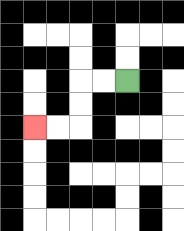{'start': '[5, 3]', 'end': '[1, 5]', 'path_directions': 'L,L,D,D,L,L', 'path_coordinates': '[[5, 3], [4, 3], [3, 3], [3, 4], [3, 5], [2, 5], [1, 5]]'}